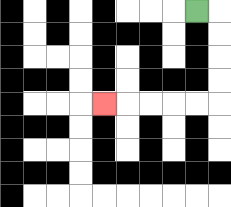{'start': '[8, 0]', 'end': '[4, 4]', 'path_directions': 'R,D,D,D,D,L,L,L,L,L', 'path_coordinates': '[[8, 0], [9, 0], [9, 1], [9, 2], [9, 3], [9, 4], [8, 4], [7, 4], [6, 4], [5, 4], [4, 4]]'}